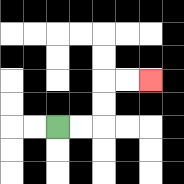{'start': '[2, 5]', 'end': '[6, 3]', 'path_directions': 'R,R,U,U,R,R', 'path_coordinates': '[[2, 5], [3, 5], [4, 5], [4, 4], [4, 3], [5, 3], [6, 3]]'}